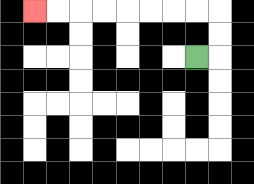{'start': '[8, 2]', 'end': '[1, 0]', 'path_directions': 'R,U,U,L,L,L,L,L,L,L,L', 'path_coordinates': '[[8, 2], [9, 2], [9, 1], [9, 0], [8, 0], [7, 0], [6, 0], [5, 0], [4, 0], [3, 0], [2, 0], [1, 0]]'}